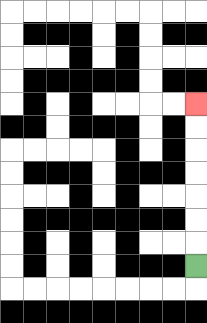{'start': '[8, 11]', 'end': '[8, 4]', 'path_directions': 'U,U,U,U,U,U,U', 'path_coordinates': '[[8, 11], [8, 10], [8, 9], [8, 8], [8, 7], [8, 6], [8, 5], [8, 4]]'}